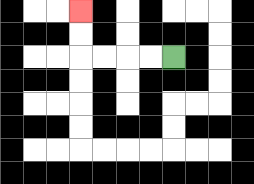{'start': '[7, 2]', 'end': '[3, 0]', 'path_directions': 'L,L,L,L,U,U', 'path_coordinates': '[[7, 2], [6, 2], [5, 2], [4, 2], [3, 2], [3, 1], [3, 0]]'}